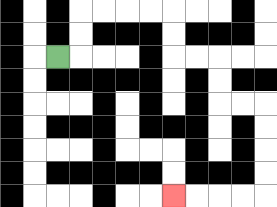{'start': '[2, 2]', 'end': '[7, 8]', 'path_directions': 'R,U,U,R,R,R,R,D,D,R,R,D,D,R,R,D,D,D,D,L,L,L,L', 'path_coordinates': '[[2, 2], [3, 2], [3, 1], [3, 0], [4, 0], [5, 0], [6, 0], [7, 0], [7, 1], [7, 2], [8, 2], [9, 2], [9, 3], [9, 4], [10, 4], [11, 4], [11, 5], [11, 6], [11, 7], [11, 8], [10, 8], [9, 8], [8, 8], [7, 8]]'}